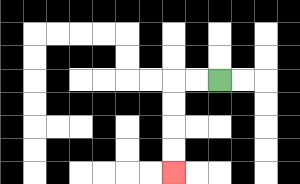{'start': '[9, 3]', 'end': '[7, 7]', 'path_directions': 'L,L,D,D,D,D', 'path_coordinates': '[[9, 3], [8, 3], [7, 3], [7, 4], [7, 5], [7, 6], [7, 7]]'}